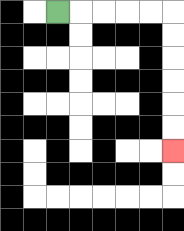{'start': '[2, 0]', 'end': '[7, 6]', 'path_directions': 'R,R,R,R,R,D,D,D,D,D,D', 'path_coordinates': '[[2, 0], [3, 0], [4, 0], [5, 0], [6, 0], [7, 0], [7, 1], [7, 2], [7, 3], [7, 4], [7, 5], [7, 6]]'}